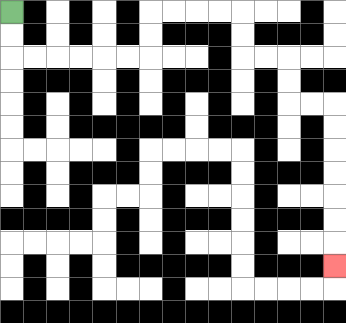{'start': '[0, 0]', 'end': '[14, 11]', 'path_directions': 'D,D,R,R,R,R,R,R,U,U,R,R,R,R,D,D,R,R,D,D,R,R,D,D,D,D,D,D,D', 'path_coordinates': '[[0, 0], [0, 1], [0, 2], [1, 2], [2, 2], [3, 2], [4, 2], [5, 2], [6, 2], [6, 1], [6, 0], [7, 0], [8, 0], [9, 0], [10, 0], [10, 1], [10, 2], [11, 2], [12, 2], [12, 3], [12, 4], [13, 4], [14, 4], [14, 5], [14, 6], [14, 7], [14, 8], [14, 9], [14, 10], [14, 11]]'}